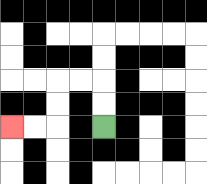{'start': '[4, 5]', 'end': '[0, 5]', 'path_directions': 'U,U,L,L,D,D,L,L', 'path_coordinates': '[[4, 5], [4, 4], [4, 3], [3, 3], [2, 3], [2, 4], [2, 5], [1, 5], [0, 5]]'}